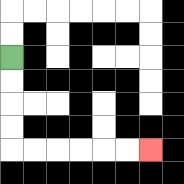{'start': '[0, 2]', 'end': '[6, 6]', 'path_directions': 'D,D,D,D,R,R,R,R,R,R', 'path_coordinates': '[[0, 2], [0, 3], [0, 4], [0, 5], [0, 6], [1, 6], [2, 6], [3, 6], [4, 6], [5, 6], [6, 6]]'}